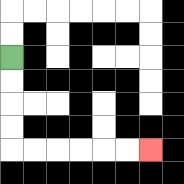{'start': '[0, 2]', 'end': '[6, 6]', 'path_directions': 'D,D,D,D,R,R,R,R,R,R', 'path_coordinates': '[[0, 2], [0, 3], [0, 4], [0, 5], [0, 6], [1, 6], [2, 6], [3, 6], [4, 6], [5, 6], [6, 6]]'}